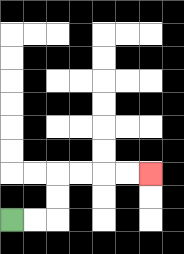{'start': '[0, 9]', 'end': '[6, 7]', 'path_directions': 'R,R,U,U,R,R,R,R', 'path_coordinates': '[[0, 9], [1, 9], [2, 9], [2, 8], [2, 7], [3, 7], [4, 7], [5, 7], [6, 7]]'}